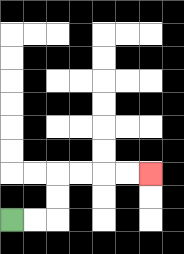{'start': '[0, 9]', 'end': '[6, 7]', 'path_directions': 'R,R,U,U,R,R,R,R', 'path_coordinates': '[[0, 9], [1, 9], [2, 9], [2, 8], [2, 7], [3, 7], [4, 7], [5, 7], [6, 7]]'}